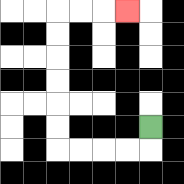{'start': '[6, 5]', 'end': '[5, 0]', 'path_directions': 'D,L,L,L,L,U,U,U,U,U,U,R,R,R', 'path_coordinates': '[[6, 5], [6, 6], [5, 6], [4, 6], [3, 6], [2, 6], [2, 5], [2, 4], [2, 3], [2, 2], [2, 1], [2, 0], [3, 0], [4, 0], [5, 0]]'}